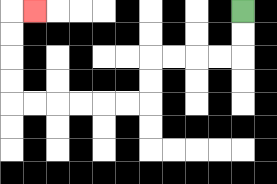{'start': '[10, 0]', 'end': '[1, 0]', 'path_directions': 'D,D,L,L,L,L,D,D,L,L,L,L,L,L,U,U,U,U,R', 'path_coordinates': '[[10, 0], [10, 1], [10, 2], [9, 2], [8, 2], [7, 2], [6, 2], [6, 3], [6, 4], [5, 4], [4, 4], [3, 4], [2, 4], [1, 4], [0, 4], [0, 3], [0, 2], [0, 1], [0, 0], [1, 0]]'}